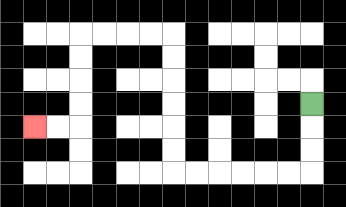{'start': '[13, 4]', 'end': '[1, 5]', 'path_directions': 'D,D,D,L,L,L,L,L,L,U,U,U,U,U,U,L,L,L,L,D,D,D,D,L,L', 'path_coordinates': '[[13, 4], [13, 5], [13, 6], [13, 7], [12, 7], [11, 7], [10, 7], [9, 7], [8, 7], [7, 7], [7, 6], [7, 5], [7, 4], [7, 3], [7, 2], [7, 1], [6, 1], [5, 1], [4, 1], [3, 1], [3, 2], [3, 3], [3, 4], [3, 5], [2, 5], [1, 5]]'}